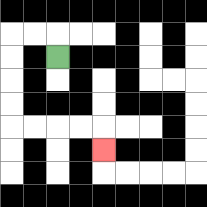{'start': '[2, 2]', 'end': '[4, 6]', 'path_directions': 'U,L,L,D,D,D,D,R,R,R,R,D', 'path_coordinates': '[[2, 2], [2, 1], [1, 1], [0, 1], [0, 2], [0, 3], [0, 4], [0, 5], [1, 5], [2, 5], [3, 5], [4, 5], [4, 6]]'}